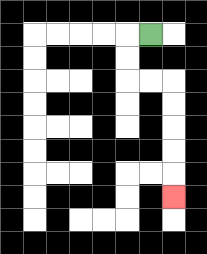{'start': '[6, 1]', 'end': '[7, 8]', 'path_directions': 'L,D,D,R,R,D,D,D,D,D', 'path_coordinates': '[[6, 1], [5, 1], [5, 2], [5, 3], [6, 3], [7, 3], [7, 4], [7, 5], [7, 6], [7, 7], [7, 8]]'}